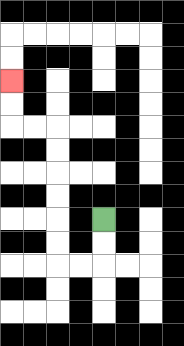{'start': '[4, 9]', 'end': '[0, 3]', 'path_directions': 'D,D,L,L,U,U,U,U,U,U,L,L,U,U', 'path_coordinates': '[[4, 9], [4, 10], [4, 11], [3, 11], [2, 11], [2, 10], [2, 9], [2, 8], [2, 7], [2, 6], [2, 5], [1, 5], [0, 5], [0, 4], [0, 3]]'}